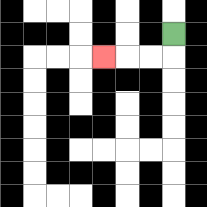{'start': '[7, 1]', 'end': '[4, 2]', 'path_directions': 'D,L,L,L', 'path_coordinates': '[[7, 1], [7, 2], [6, 2], [5, 2], [4, 2]]'}